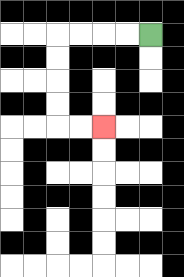{'start': '[6, 1]', 'end': '[4, 5]', 'path_directions': 'L,L,L,L,D,D,D,D,R,R', 'path_coordinates': '[[6, 1], [5, 1], [4, 1], [3, 1], [2, 1], [2, 2], [2, 3], [2, 4], [2, 5], [3, 5], [4, 5]]'}